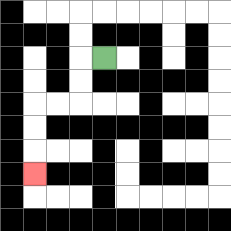{'start': '[4, 2]', 'end': '[1, 7]', 'path_directions': 'L,D,D,L,L,D,D,D', 'path_coordinates': '[[4, 2], [3, 2], [3, 3], [3, 4], [2, 4], [1, 4], [1, 5], [1, 6], [1, 7]]'}